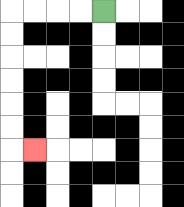{'start': '[4, 0]', 'end': '[1, 6]', 'path_directions': 'L,L,L,L,D,D,D,D,D,D,R', 'path_coordinates': '[[4, 0], [3, 0], [2, 0], [1, 0], [0, 0], [0, 1], [0, 2], [0, 3], [0, 4], [0, 5], [0, 6], [1, 6]]'}